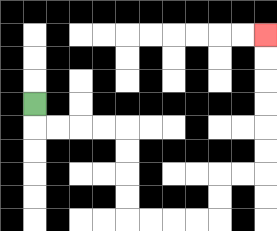{'start': '[1, 4]', 'end': '[11, 1]', 'path_directions': 'D,R,R,R,R,D,D,D,D,R,R,R,R,U,U,R,R,U,U,U,U,U,U', 'path_coordinates': '[[1, 4], [1, 5], [2, 5], [3, 5], [4, 5], [5, 5], [5, 6], [5, 7], [5, 8], [5, 9], [6, 9], [7, 9], [8, 9], [9, 9], [9, 8], [9, 7], [10, 7], [11, 7], [11, 6], [11, 5], [11, 4], [11, 3], [11, 2], [11, 1]]'}